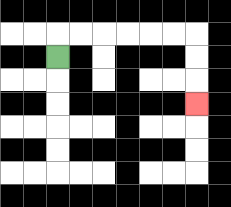{'start': '[2, 2]', 'end': '[8, 4]', 'path_directions': 'U,R,R,R,R,R,R,D,D,D', 'path_coordinates': '[[2, 2], [2, 1], [3, 1], [4, 1], [5, 1], [6, 1], [7, 1], [8, 1], [8, 2], [8, 3], [8, 4]]'}